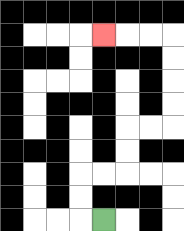{'start': '[4, 9]', 'end': '[4, 1]', 'path_directions': 'L,U,U,R,R,U,U,R,R,U,U,U,U,L,L,L', 'path_coordinates': '[[4, 9], [3, 9], [3, 8], [3, 7], [4, 7], [5, 7], [5, 6], [5, 5], [6, 5], [7, 5], [7, 4], [7, 3], [7, 2], [7, 1], [6, 1], [5, 1], [4, 1]]'}